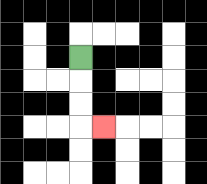{'start': '[3, 2]', 'end': '[4, 5]', 'path_directions': 'D,D,D,R', 'path_coordinates': '[[3, 2], [3, 3], [3, 4], [3, 5], [4, 5]]'}